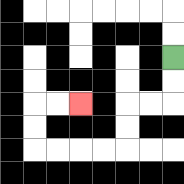{'start': '[7, 2]', 'end': '[3, 4]', 'path_directions': 'D,D,L,L,D,D,L,L,L,L,U,U,R,R', 'path_coordinates': '[[7, 2], [7, 3], [7, 4], [6, 4], [5, 4], [5, 5], [5, 6], [4, 6], [3, 6], [2, 6], [1, 6], [1, 5], [1, 4], [2, 4], [3, 4]]'}